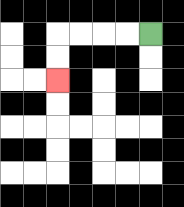{'start': '[6, 1]', 'end': '[2, 3]', 'path_directions': 'L,L,L,L,D,D', 'path_coordinates': '[[6, 1], [5, 1], [4, 1], [3, 1], [2, 1], [2, 2], [2, 3]]'}